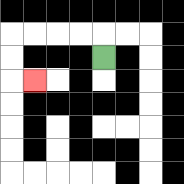{'start': '[4, 2]', 'end': '[1, 3]', 'path_directions': 'U,L,L,L,L,D,D,R', 'path_coordinates': '[[4, 2], [4, 1], [3, 1], [2, 1], [1, 1], [0, 1], [0, 2], [0, 3], [1, 3]]'}